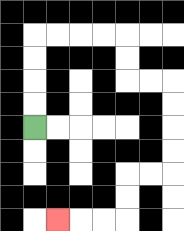{'start': '[1, 5]', 'end': '[2, 9]', 'path_directions': 'U,U,U,U,R,R,R,R,D,D,R,R,D,D,D,D,L,L,D,D,L,L,L', 'path_coordinates': '[[1, 5], [1, 4], [1, 3], [1, 2], [1, 1], [2, 1], [3, 1], [4, 1], [5, 1], [5, 2], [5, 3], [6, 3], [7, 3], [7, 4], [7, 5], [7, 6], [7, 7], [6, 7], [5, 7], [5, 8], [5, 9], [4, 9], [3, 9], [2, 9]]'}